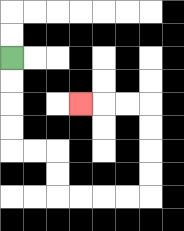{'start': '[0, 2]', 'end': '[3, 4]', 'path_directions': 'D,D,D,D,R,R,D,D,R,R,R,R,U,U,U,U,L,L,L', 'path_coordinates': '[[0, 2], [0, 3], [0, 4], [0, 5], [0, 6], [1, 6], [2, 6], [2, 7], [2, 8], [3, 8], [4, 8], [5, 8], [6, 8], [6, 7], [6, 6], [6, 5], [6, 4], [5, 4], [4, 4], [3, 4]]'}